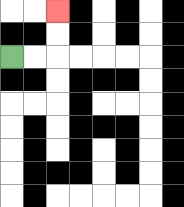{'start': '[0, 2]', 'end': '[2, 0]', 'path_directions': 'R,R,U,U', 'path_coordinates': '[[0, 2], [1, 2], [2, 2], [2, 1], [2, 0]]'}